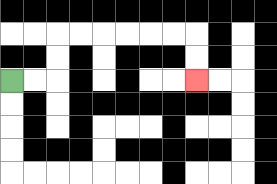{'start': '[0, 3]', 'end': '[8, 3]', 'path_directions': 'R,R,U,U,R,R,R,R,R,R,D,D', 'path_coordinates': '[[0, 3], [1, 3], [2, 3], [2, 2], [2, 1], [3, 1], [4, 1], [5, 1], [6, 1], [7, 1], [8, 1], [8, 2], [8, 3]]'}